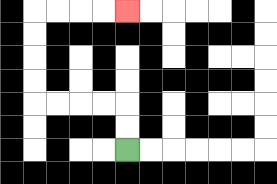{'start': '[5, 6]', 'end': '[5, 0]', 'path_directions': 'U,U,L,L,L,L,U,U,U,U,R,R,R,R', 'path_coordinates': '[[5, 6], [5, 5], [5, 4], [4, 4], [3, 4], [2, 4], [1, 4], [1, 3], [1, 2], [1, 1], [1, 0], [2, 0], [3, 0], [4, 0], [5, 0]]'}